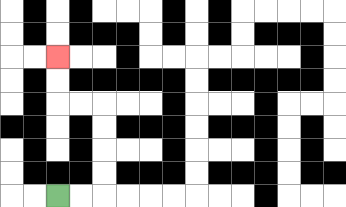{'start': '[2, 8]', 'end': '[2, 2]', 'path_directions': 'R,R,U,U,U,U,L,L,U,U', 'path_coordinates': '[[2, 8], [3, 8], [4, 8], [4, 7], [4, 6], [4, 5], [4, 4], [3, 4], [2, 4], [2, 3], [2, 2]]'}